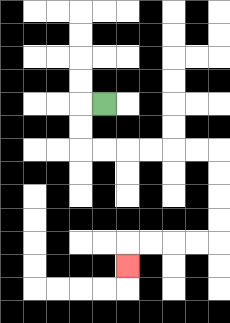{'start': '[4, 4]', 'end': '[5, 11]', 'path_directions': 'L,D,D,R,R,R,R,R,R,D,D,D,D,L,L,L,L,D', 'path_coordinates': '[[4, 4], [3, 4], [3, 5], [3, 6], [4, 6], [5, 6], [6, 6], [7, 6], [8, 6], [9, 6], [9, 7], [9, 8], [9, 9], [9, 10], [8, 10], [7, 10], [6, 10], [5, 10], [5, 11]]'}